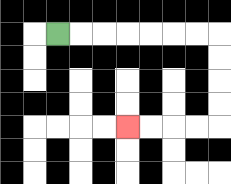{'start': '[2, 1]', 'end': '[5, 5]', 'path_directions': 'R,R,R,R,R,R,R,D,D,D,D,L,L,L,L', 'path_coordinates': '[[2, 1], [3, 1], [4, 1], [5, 1], [6, 1], [7, 1], [8, 1], [9, 1], [9, 2], [9, 3], [9, 4], [9, 5], [8, 5], [7, 5], [6, 5], [5, 5]]'}